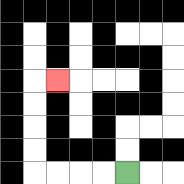{'start': '[5, 7]', 'end': '[2, 3]', 'path_directions': 'L,L,L,L,U,U,U,U,R', 'path_coordinates': '[[5, 7], [4, 7], [3, 7], [2, 7], [1, 7], [1, 6], [1, 5], [1, 4], [1, 3], [2, 3]]'}